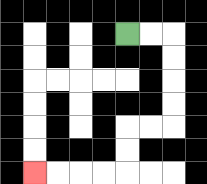{'start': '[5, 1]', 'end': '[1, 7]', 'path_directions': 'R,R,D,D,D,D,L,L,D,D,L,L,L,L', 'path_coordinates': '[[5, 1], [6, 1], [7, 1], [7, 2], [7, 3], [7, 4], [7, 5], [6, 5], [5, 5], [5, 6], [5, 7], [4, 7], [3, 7], [2, 7], [1, 7]]'}